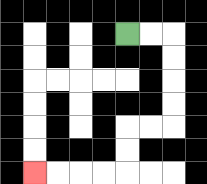{'start': '[5, 1]', 'end': '[1, 7]', 'path_directions': 'R,R,D,D,D,D,L,L,D,D,L,L,L,L', 'path_coordinates': '[[5, 1], [6, 1], [7, 1], [7, 2], [7, 3], [7, 4], [7, 5], [6, 5], [5, 5], [5, 6], [5, 7], [4, 7], [3, 7], [2, 7], [1, 7]]'}